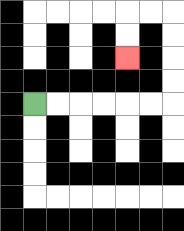{'start': '[1, 4]', 'end': '[5, 2]', 'path_directions': 'R,R,R,R,R,R,U,U,U,U,L,L,D,D', 'path_coordinates': '[[1, 4], [2, 4], [3, 4], [4, 4], [5, 4], [6, 4], [7, 4], [7, 3], [7, 2], [7, 1], [7, 0], [6, 0], [5, 0], [5, 1], [5, 2]]'}